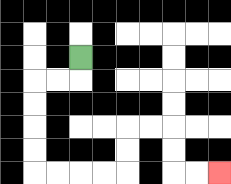{'start': '[3, 2]', 'end': '[9, 7]', 'path_directions': 'D,L,L,D,D,D,D,R,R,R,R,U,U,R,R,D,D,R,R', 'path_coordinates': '[[3, 2], [3, 3], [2, 3], [1, 3], [1, 4], [1, 5], [1, 6], [1, 7], [2, 7], [3, 7], [4, 7], [5, 7], [5, 6], [5, 5], [6, 5], [7, 5], [7, 6], [7, 7], [8, 7], [9, 7]]'}